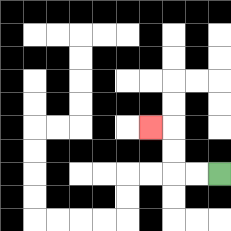{'start': '[9, 7]', 'end': '[6, 5]', 'path_directions': 'L,L,U,U,L', 'path_coordinates': '[[9, 7], [8, 7], [7, 7], [7, 6], [7, 5], [6, 5]]'}